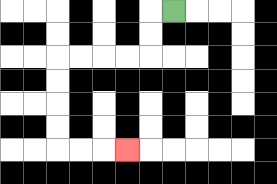{'start': '[7, 0]', 'end': '[5, 6]', 'path_directions': 'L,D,D,L,L,L,L,D,D,D,D,R,R,R', 'path_coordinates': '[[7, 0], [6, 0], [6, 1], [6, 2], [5, 2], [4, 2], [3, 2], [2, 2], [2, 3], [2, 4], [2, 5], [2, 6], [3, 6], [4, 6], [5, 6]]'}